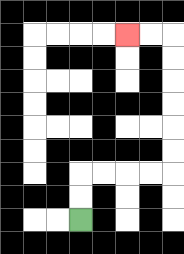{'start': '[3, 9]', 'end': '[5, 1]', 'path_directions': 'U,U,R,R,R,R,U,U,U,U,U,U,L,L', 'path_coordinates': '[[3, 9], [3, 8], [3, 7], [4, 7], [5, 7], [6, 7], [7, 7], [7, 6], [7, 5], [7, 4], [7, 3], [7, 2], [7, 1], [6, 1], [5, 1]]'}